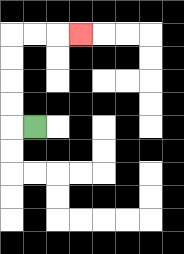{'start': '[1, 5]', 'end': '[3, 1]', 'path_directions': 'L,U,U,U,U,R,R,R', 'path_coordinates': '[[1, 5], [0, 5], [0, 4], [0, 3], [0, 2], [0, 1], [1, 1], [2, 1], [3, 1]]'}